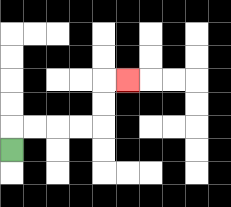{'start': '[0, 6]', 'end': '[5, 3]', 'path_directions': 'U,R,R,R,R,U,U,R', 'path_coordinates': '[[0, 6], [0, 5], [1, 5], [2, 5], [3, 5], [4, 5], [4, 4], [4, 3], [5, 3]]'}